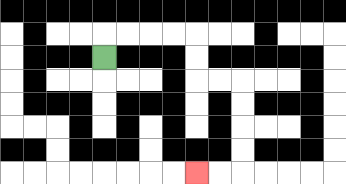{'start': '[4, 2]', 'end': '[8, 7]', 'path_directions': 'U,R,R,R,R,D,D,R,R,D,D,D,D,L,L', 'path_coordinates': '[[4, 2], [4, 1], [5, 1], [6, 1], [7, 1], [8, 1], [8, 2], [8, 3], [9, 3], [10, 3], [10, 4], [10, 5], [10, 6], [10, 7], [9, 7], [8, 7]]'}